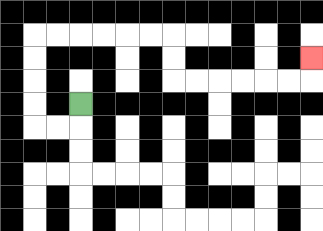{'start': '[3, 4]', 'end': '[13, 2]', 'path_directions': 'D,L,L,U,U,U,U,R,R,R,R,R,R,D,D,R,R,R,R,R,R,U', 'path_coordinates': '[[3, 4], [3, 5], [2, 5], [1, 5], [1, 4], [1, 3], [1, 2], [1, 1], [2, 1], [3, 1], [4, 1], [5, 1], [6, 1], [7, 1], [7, 2], [7, 3], [8, 3], [9, 3], [10, 3], [11, 3], [12, 3], [13, 3], [13, 2]]'}